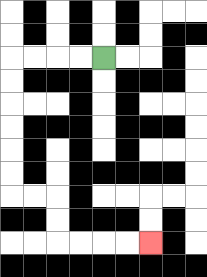{'start': '[4, 2]', 'end': '[6, 10]', 'path_directions': 'L,L,L,L,D,D,D,D,D,D,R,R,D,D,R,R,R,R', 'path_coordinates': '[[4, 2], [3, 2], [2, 2], [1, 2], [0, 2], [0, 3], [0, 4], [0, 5], [0, 6], [0, 7], [0, 8], [1, 8], [2, 8], [2, 9], [2, 10], [3, 10], [4, 10], [5, 10], [6, 10]]'}